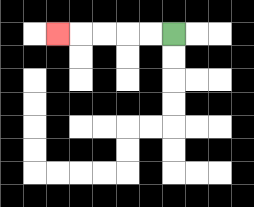{'start': '[7, 1]', 'end': '[2, 1]', 'path_directions': 'L,L,L,L,L', 'path_coordinates': '[[7, 1], [6, 1], [5, 1], [4, 1], [3, 1], [2, 1]]'}